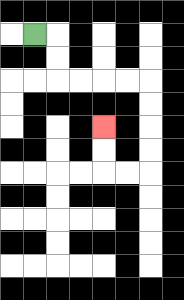{'start': '[1, 1]', 'end': '[4, 5]', 'path_directions': 'R,D,D,R,R,R,R,D,D,D,D,L,L,U,U', 'path_coordinates': '[[1, 1], [2, 1], [2, 2], [2, 3], [3, 3], [4, 3], [5, 3], [6, 3], [6, 4], [6, 5], [6, 6], [6, 7], [5, 7], [4, 7], [4, 6], [4, 5]]'}